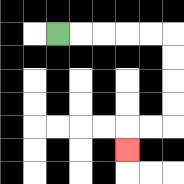{'start': '[2, 1]', 'end': '[5, 6]', 'path_directions': 'R,R,R,R,R,D,D,D,D,L,L,D', 'path_coordinates': '[[2, 1], [3, 1], [4, 1], [5, 1], [6, 1], [7, 1], [7, 2], [7, 3], [7, 4], [7, 5], [6, 5], [5, 5], [5, 6]]'}